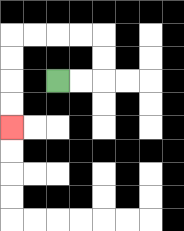{'start': '[2, 3]', 'end': '[0, 5]', 'path_directions': 'R,R,U,U,L,L,L,L,D,D,D,D', 'path_coordinates': '[[2, 3], [3, 3], [4, 3], [4, 2], [4, 1], [3, 1], [2, 1], [1, 1], [0, 1], [0, 2], [0, 3], [0, 4], [0, 5]]'}